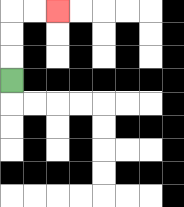{'start': '[0, 3]', 'end': '[2, 0]', 'path_directions': 'U,U,U,R,R', 'path_coordinates': '[[0, 3], [0, 2], [0, 1], [0, 0], [1, 0], [2, 0]]'}